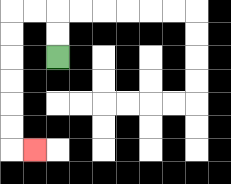{'start': '[2, 2]', 'end': '[1, 6]', 'path_directions': 'U,U,L,L,D,D,D,D,D,D,R', 'path_coordinates': '[[2, 2], [2, 1], [2, 0], [1, 0], [0, 0], [0, 1], [0, 2], [0, 3], [0, 4], [0, 5], [0, 6], [1, 6]]'}